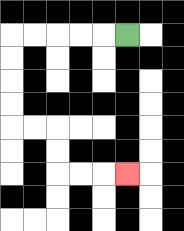{'start': '[5, 1]', 'end': '[5, 7]', 'path_directions': 'L,L,L,L,L,D,D,D,D,R,R,D,D,R,R,R', 'path_coordinates': '[[5, 1], [4, 1], [3, 1], [2, 1], [1, 1], [0, 1], [0, 2], [0, 3], [0, 4], [0, 5], [1, 5], [2, 5], [2, 6], [2, 7], [3, 7], [4, 7], [5, 7]]'}